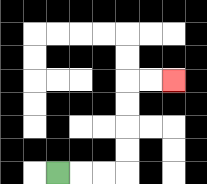{'start': '[2, 7]', 'end': '[7, 3]', 'path_directions': 'R,R,R,U,U,U,U,R,R', 'path_coordinates': '[[2, 7], [3, 7], [4, 7], [5, 7], [5, 6], [5, 5], [5, 4], [5, 3], [6, 3], [7, 3]]'}